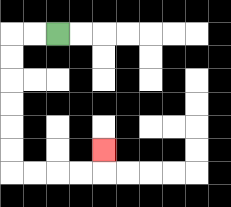{'start': '[2, 1]', 'end': '[4, 6]', 'path_directions': 'L,L,D,D,D,D,D,D,R,R,R,R,U', 'path_coordinates': '[[2, 1], [1, 1], [0, 1], [0, 2], [0, 3], [0, 4], [0, 5], [0, 6], [0, 7], [1, 7], [2, 7], [3, 7], [4, 7], [4, 6]]'}